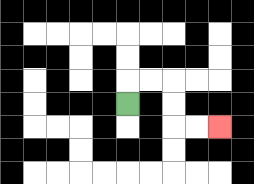{'start': '[5, 4]', 'end': '[9, 5]', 'path_directions': 'U,R,R,D,D,R,R', 'path_coordinates': '[[5, 4], [5, 3], [6, 3], [7, 3], [7, 4], [7, 5], [8, 5], [9, 5]]'}